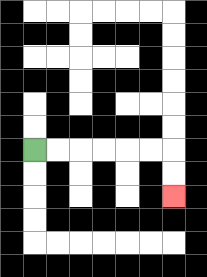{'start': '[1, 6]', 'end': '[7, 8]', 'path_directions': 'R,R,R,R,R,R,D,D', 'path_coordinates': '[[1, 6], [2, 6], [3, 6], [4, 6], [5, 6], [6, 6], [7, 6], [7, 7], [7, 8]]'}